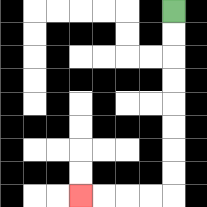{'start': '[7, 0]', 'end': '[3, 8]', 'path_directions': 'D,D,D,D,D,D,D,D,L,L,L,L', 'path_coordinates': '[[7, 0], [7, 1], [7, 2], [7, 3], [7, 4], [7, 5], [7, 6], [7, 7], [7, 8], [6, 8], [5, 8], [4, 8], [3, 8]]'}